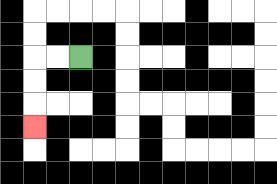{'start': '[3, 2]', 'end': '[1, 5]', 'path_directions': 'L,L,D,D,D', 'path_coordinates': '[[3, 2], [2, 2], [1, 2], [1, 3], [1, 4], [1, 5]]'}